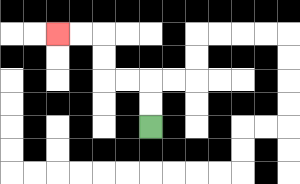{'start': '[6, 5]', 'end': '[2, 1]', 'path_directions': 'U,U,L,L,U,U,L,L', 'path_coordinates': '[[6, 5], [6, 4], [6, 3], [5, 3], [4, 3], [4, 2], [4, 1], [3, 1], [2, 1]]'}